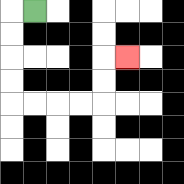{'start': '[1, 0]', 'end': '[5, 2]', 'path_directions': 'L,D,D,D,D,R,R,R,R,U,U,R', 'path_coordinates': '[[1, 0], [0, 0], [0, 1], [0, 2], [0, 3], [0, 4], [1, 4], [2, 4], [3, 4], [4, 4], [4, 3], [4, 2], [5, 2]]'}